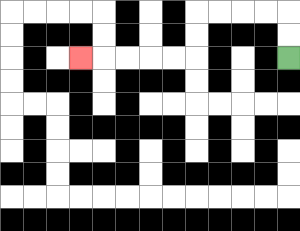{'start': '[12, 2]', 'end': '[3, 2]', 'path_directions': 'U,U,L,L,L,L,D,D,L,L,L,L,L', 'path_coordinates': '[[12, 2], [12, 1], [12, 0], [11, 0], [10, 0], [9, 0], [8, 0], [8, 1], [8, 2], [7, 2], [6, 2], [5, 2], [4, 2], [3, 2]]'}